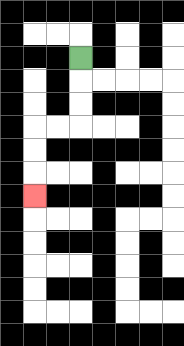{'start': '[3, 2]', 'end': '[1, 8]', 'path_directions': 'D,D,D,L,L,D,D,D', 'path_coordinates': '[[3, 2], [3, 3], [3, 4], [3, 5], [2, 5], [1, 5], [1, 6], [1, 7], [1, 8]]'}